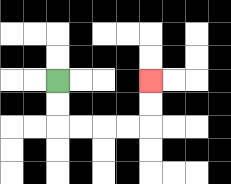{'start': '[2, 3]', 'end': '[6, 3]', 'path_directions': 'D,D,R,R,R,R,U,U', 'path_coordinates': '[[2, 3], [2, 4], [2, 5], [3, 5], [4, 5], [5, 5], [6, 5], [6, 4], [6, 3]]'}